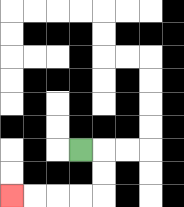{'start': '[3, 6]', 'end': '[0, 8]', 'path_directions': 'R,D,D,L,L,L,L', 'path_coordinates': '[[3, 6], [4, 6], [4, 7], [4, 8], [3, 8], [2, 8], [1, 8], [0, 8]]'}